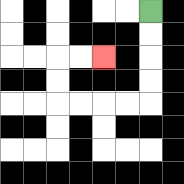{'start': '[6, 0]', 'end': '[4, 2]', 'path_directions': 'D,D,D,D,L,L,L,L,U,U,R,R', 'path_coordinates': '[[6, 0], [6, 1], [6, 2], [6, 3], [6, 4], [5, 4], [4, 4], [3, 4], [2, 4], [2, 3], [2, 2], [3, 2], [4, 2]]'}